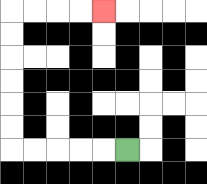{'start': '[5, 6]', 'end': '[4, 0]', 'path_directions': 'L,L,L,L,L,U,U,U,U,U,U,R,R,R,R', 'path_coordinates': '[[5, 6], [4, 6], [3, 6], [2, 6], [1, 6], [0, 6], [0, 5], [0, 4], [0, 3], [0, 2], [0, 1], [0, 0], [1, 0], [2, 0], [3, 0], [4, 0]]'}